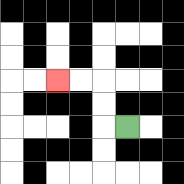{'start': '[5, 5]', 'end': '[2, 3]', 'path_directions': 'L,U,U,L,L', 'path_coordinates': '[[5, 5], [4, 5], [4, 4], [4, 3], [3, 3], [2, 3]]'}